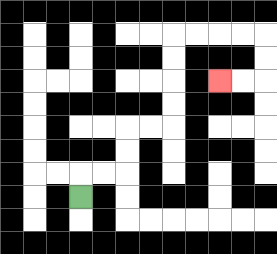{'start': '[3, 8]', 'end': '[9, 3]', 'path_directions': 'U,R,R,U,U,R,R,U,U,U,U,R,R,R,R,D,D,L,L', 'path_coordinates': '[[3, 8], [3, 7], [4, 7], [5, 7], [5, 6], [5, 5], [6, 5], [7, 5], [7, 4], [7, 3], [7, 2], [7, 1], [8, 1], [9, 1], [10, 1], [11, 1], [11, 2], [11, 3], [10, 3], [9, 3]]'}